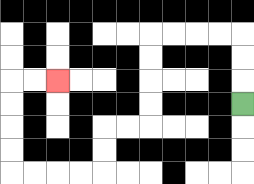{'start': '[10, 4]', 'end': '[2, 3]', 'path_directions': 'U,U,U,L,L,L,L,D,D,D,D,L,L,D,D,L,L,L,L,U,U,U,U,R,R', 'path_coordinates': '[[10, 4], [10, 3], [10, 2], [10, 1], [9, 1], [8, 1], [7, 1], [6, 1], [6, 2], [6, 3], [6, 4], [6, 5], [5, 5], [4, 5], [4, 6], [4, 7], [3, 7], [2, 7], [1, 7], [0, 7], [0, 6], [0, 5], [0, 4], [0, 3], [1, 3], [2, 3]]'}